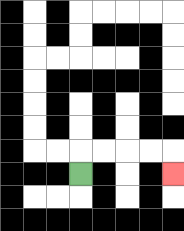{'start': '[3, 7]', 'end': '[7, 7]', 'path_directions': 'U,R,R,R,R,D', 'path_coordinates': '[[3, 7], [3, 6], [4, 6], [5, 6], [6, 6], [7, 6], [7, 7]]'}